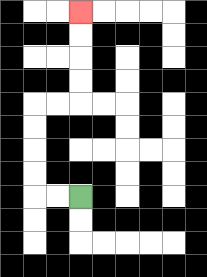{'start': '[3, 8]', 'end': '[3, 0]', 'path_directions': 'L,L,U,U,U,U,R,R,U,U,U,U', 'path_coordinates': '[[3, 8], [2, 8], [1, 8], [1, 7], [1, 6], [1, 5], [1, 4], [2, 4], [3, 4], [3, 3], [3, 2], [3, 1], [3, 0]]'}